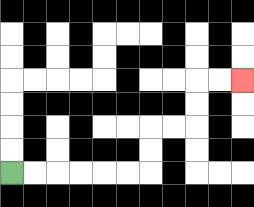{'start': '[0, 7]', 'end': '[10, 3]', 'path_directions': 'R,R,R,R,R,R,U,U,R,R,U,U,R,R', 'path_coordinates': '[[0, 7], [1, 7], [2, 7], [3, 7], [4, 7], [5, 7], [6, 7], [6, 6], [6, 5], [7, 5], [8, 5], [8, 4], [8, 3], [9, 3], [10, 3]]'}